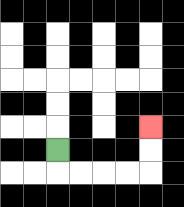{'start': '[2, 6]', 'end': '[6, 5]', 'path_directions': 'D,R,R,R,R,U,U', 'path_coordinates': '[[2, 6], [2, 7], [3, 7], [4, 7], [5, 7], [6, 7], [6, 6], [6, 5]]'}